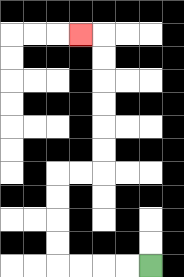{'start': '[6, 11]', 'end': '[3, 1]', 'path_directions': 'L,L,L,L,U,U,U,U,R,R,U,U,U,U,U,U,L', 'path_coordinates': '[[6, 11], [5, 11], [4, 11], [3, 11], [2, 11], [2, 10], [2, 9], [2, 8], [2, 7], [3, 7], [4, 7], [4, 6], [4, 5], [4, 4], [4, 3], [4, 2], [4, 1], [3, 1]]'}